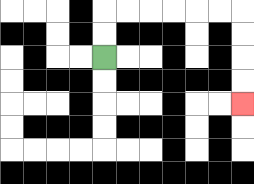{'start': '[4, 2]', 'end': '[10, 4]', 'path_directions': 'U,U,R,R,R,R,R,R,D,D,D,D', 'path_coordinates': '[[4, 2], [4, 1], [4, 0], [5, 0], [6, 0], [7, 0], [8, 0], [9, 0], [10, 0], [10, 1], [10, 2], [10, 3], [10, 4]]'}